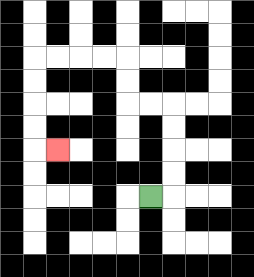{'start': '[6, 8]', 'end': '[2, 6]', 'path_directions': 'R,U,U,U,U,L,L,U,U,L,L,L,L,D,D,D,D,R', 'path_coordinates': '[[6, 8], [7, 8], [7, 7], [7, 6], [7, 5], [7, 4], [6, 4], [5, 4], [5, 3], [5, 2], [4, 2], [3, 2], [2, 2], [1, 2], [1, 3], [1, 4], [1, 5], [1, 6], [2, 6]]'}